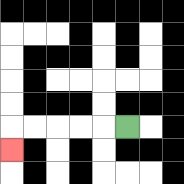{'start': '[5, 5]', 'end': '[0, 6]', 'path_directions': 'L,L,L,L,L,D', 'path_coordinates': '[[5, 5], [4, 5], [3, 5], [2, 5], [1, 5], [0, 5], [0, 6]]'}